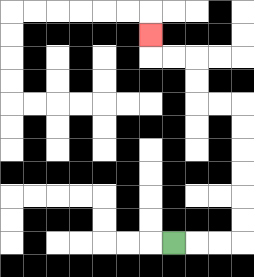{'start': '[7, 10]', 'end': '[6, 1]', 'path_directions': 'R,R,R,U,U,U,U,U,U,L,L,U,U,L,L,U', 'path_coordinates': '[[7, 10], [8, 10], [9, 10], [10, 10], [10, 9], [10, 8], [10, 7], [10, 6], [10, 5], [10, 4], [9, 4], [8, 4], [8, 3], [8, 2], [7, 2], [6, 2], [6, 1]]'}